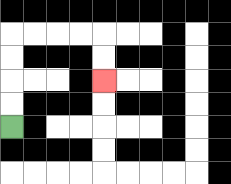{'start': '[0, 5]', 'end': '[4, 3]', 'path_directions': 'U,U,U,U,R,R,R,R,D,D', 'path_coordinates': '[[0, 5], [0, 4], [0, 3], [0, 2], [0, 1], [1, 1], [2, 1], [3, 1], [4, 1], [4, 2], [4, 3]]'}